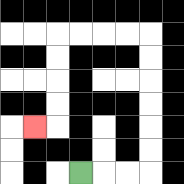{'start': '[3, 7]', 'end': '[1, 5]', 'path_directions': 'R,R,R,U,U,U,U,U,U,L,L,L,L,D,D,D,D,L', 'path_coordinates': '[[3, 7], [4, 7], [5, 7], [6, 7], [6, 6], [6, 5], [6, 4], [6, 3], [6, 2], [6, 1], [5, 1], [4, 1], [3, 1], [2, 1], [2, 2], [2, 3], [2, 4], [2, 5], [1, 5]]'}